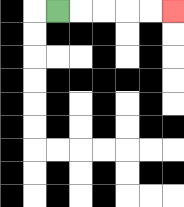{'start': '[2, 0]', 'end': '[7, 0]', 'path_directions': 'R,R,R,R,R', 'path_coordinates': '[[2, 0], [3, 0], [4, 0], [5, 0], [6, 0], [7, 0]]'}